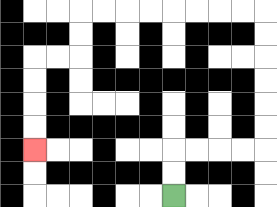{'start': '[7, 8]', 'end': '[1, 6]', 'path_directions': 'U,U,R,R,R,R,U,U,U,U,U,U,L,L,L,L,L,L,L,L,D,D,L,L,D,D,D,D', 'path_coordinates': '[[7, 8], [7, 7], [7, 6], [8, 6], [9, 6], [10, 6], [11, 6], [11, 5], [11, 4], [11, 3], [11, 2], [11, 1], [11, 0], [10, 0], [9, 0], [8, 0], [7, 0], [6, 0], [5, 0], [4, 0], [3, 0], [3, 1], [3, 2], [2, 2], [1, 2], [1, 3], [1, 4], [1, 5], [1, 6]]'}